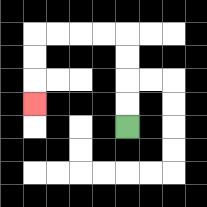{'start': '[5, 5]', 'end': '[1, 4]', 'path_directions': 'U,U,U,U,L,L,L,L,D,D,D', 'path_coordinates': '[[5, 5], [5, 4], [5, 3], [5, 2], [5, 1], [4, 1], [3, 1], [2, 1], [1, 1], [1, 2], [1, 3], [1, 4]]'}